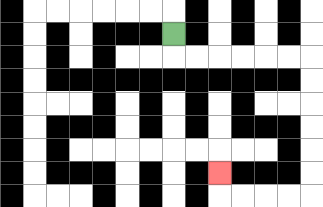{'start': '[7, 1]', 'end': '[9, 7]', 'path_directions': 'D,R,R,R,R,R,R,D,D,D,D,D,D,L,L,L,L,U', 'path_coordinates': '[[7, 1], [7, 2], [8, 2], [9, 2], [10, 2], [11, 2], [12, 2], [13, 2], [13, 3], [13, 4], [13, 5], [13, 6], [13, 7], [13, 8], [12, 8], [11, 8], [10, 8], [9, 8], [9, 7]]'}